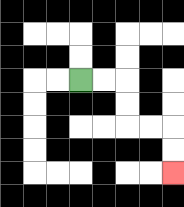{'start': '[3, 3]', 'end': '[7, 7]', 'path_directions': 'R,R,D,D,R,R,D,D', 'path_coordinates': '[[3, 3], [4, 3], [5, 3], [5, 4], [5, 5], [6, 5], [7, 5], [7, 6], [7, 7]]'}